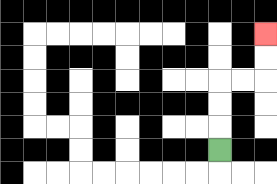{'start': '[9, 6]', 'end': '[11, 1]', 'path_directions': 'U,U,U,R,R,U,U', 'path_coordinates': '[[9, 6], [9, 5], [9, 4], [9, 3], [10, 3], [11, 3], [11, 2], [11, 1]]'}